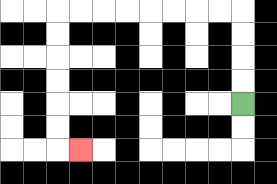{'start': '[10, 4]', 'end': '[3, 6]', 'path_directions': 'U,U,U,U,L,L,L,L,L,L,L,L,D,D,D,D,D,D,R', 'path_coordinates': '[[10, 4], [10, 3], [10, 2], [10, 1], [10, 0], [9, 0], [8, 0], [7, 0], [6, 0], [5, 0], [4, 0], [3, 0], [2, 0], [2, 1], [2, 2], [2, 3], [2, 4], [2, 5], [2, 6], [3, 6]]'}